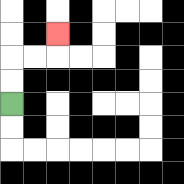{'start': '[0, 4]', 'end': '[2, 1]', 'path_directions': 'U,U,R,R,U', 'path_coordinates': '[[0, 4], [0, 3], [0, 2], [1, 2], [2, 2], [2, 1]]'}